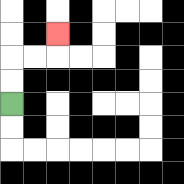{'start': '[0, 4]', 'end': '[2, 1]', 'path_directions': 'U,U,R,R,U', 'path_coordinates': '[[0, 4], [0, 3], [0, 2], [1, 2], [2, 2], [2, 1]]'}